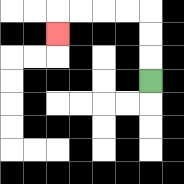{'start': '[6, 3]', 'end': '[2, 1]', 'path_directions': 'U,U,U,L,L,L,L,D', 'path_coordinates': '[[6, 3], [6, 2], [6, 1], [6, 0], [5, 0], [4, 0], [3, 0], [2, 0], [2, 1]]'}